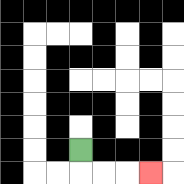{'start': '[3, 6]', 'end': '[6, 7]', 'path_directions': 'D,R,R,R', 'path_coordinates': '[[3, 6], [3, 7], [4, 7], [5, 7], [6, 7]]'}